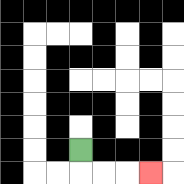{'start': '[3, 6]', 'end': '[6, 7]', 'path_directions': 'D,R,R,R', 'path_coordinates': '[[3, 6], [3, 7], [4, 7], [5, 7], [6, 7]]'}